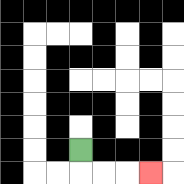{'start': '[3, 6]', 'end': '[6, 7]', 'path_directions': 'D,R,R,R', 'path_coordinates': '[[3, 6], [3, 7], [4, 7], [5, 7], [6, 7]]'}